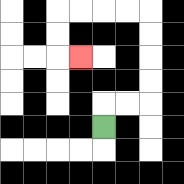{'start': '[4, 5]', 'end': '[3, 2]', 'path_directions': 'U,R,R,U,U,U,U,L,L,L,L,D,D,R', 'path_coordinates': '[[4, 5], [4, 4], [5, 4], [6, 4], [6, 3], [6, 2], [6, 1], [6, 0], [5, 0], [4, 0], [3, 0], [2, 0], [2, 1], [2, 2], [3, 2]]'}